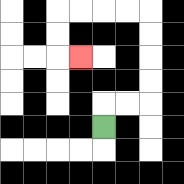{'start': '[4, 5]', 'end': '[3, 2]', 'path_directions': 'U,R,R,U,U,U,U,L,L,L,L,D,D,R', 'path_coordinates': '[[4, 5], [4, 4], [5, 4], [6, 4], [6, 3], [6, 2], [6, 1], [6, 0], [5, 0], [4, 0], [3, 0], [2, 0], [2, 1], [2, 2], [3, 2]]'}